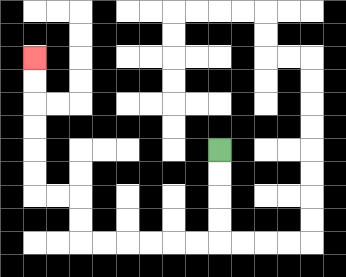{'start': '[9, 6]', 'end': '[1, 2]', 'path_directions': 'D,D,D,D,L,L,L,L,L,L,U,U,L,L,U,U,U,U,U,U', 'path_coordinates': '[[9, 6], [9, 7], [9, 8], [9, 9], [9, 10], [8, 10], [7, 10], [6, 10], [5, 10], [4, 10], [3, 10], [3, 9], [3, 8], [2, 8], [1, 8], [1, 7], [1, 6], [1, 5], [1, 4], [1, 3], [1, 2]]'}